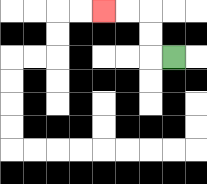{'start': '[7, 2]', 'end': '[4, 0]', 'path_directions': 'L,U,U,L,L', 'path_coordinates': '[[7, 2], [6, 2], [6, 1], [6, 0], [5, 0], [4, 0]]'}